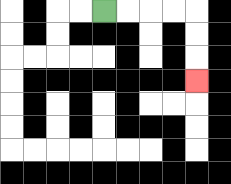{'start': '[4, 0]', 'end': '[8, 3]', 'path_directions': 'R,R,R,R,D,D,D', 'path_coordinates': '[[4, 0], [5, 0], [6, 0], [7, 0], [8, 0], [8, 1], [8, 2], [8, 3]]'}